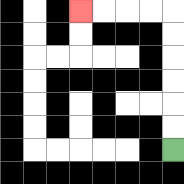{'start': '[7, 6]', 'end': '[3, 0]', 'path_directions': 'U,U,U,U,U,U,L,L,L,L', 'path_coordinates': '[[7, 6], [7, 5], [7, 4], [7, 3], [7, 2], [7, 1], [7, 0], [6, 0], [5, 0], [4, 0], [3, 0]]'}